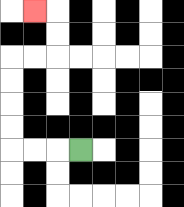{'start': '[3, 6]', 'end': '[1, 0]', 'path_directions': 'L,L,L,U,U,U,U,R,R,U,U,L', 'path_coordinates': '[[3, 6], [2, 6], [1, 6], [0, 6], [0, 5], [0, 4], [0, 3], [0, 2], [1, 2], [2, 2], [2, 1], [2, 0], [1, 0]]'}